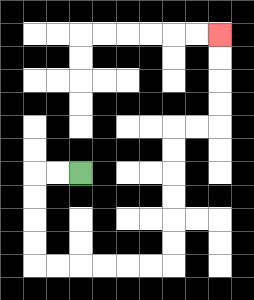{'start': '[3, 7]', 'end': '[9, 1]', 'path_directions': 'L,L,D,D,D,D,R,R,R,R,R,R,U,U,U,U,U,U,R,R,U,U,U,U', 'path_coordinates': '[[3, 7], [2, 7], [1, 7], [1, 8], [1, 9], [1, 10], [1, 11], [2, 11], [3, 11], [4, 11], [5, 11], [6, 11], [7, 11], [7, 10], [7, 9], [7, 8], [7, 7], [7, 6], [7, 5], [8, 5], [9, 5], [9, 4], [9, 3], [9, 2], [9, 1]]'}